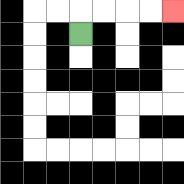{'start': '[3, 1]', 'end': '[7, 0]', 'path_directions': 'U,R,R,R,R', 'path_coordinates': '[[3, 1], [3, 0], [4, 0], [5, 0], [6, 0], [7, 0]]'}